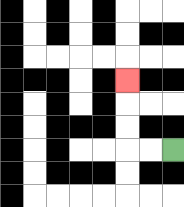{'start': '[7, 6]', 'end': '[5, 3]', 'path_directions': 'L,L,U,U,U', 'path_coordinates': '[[7, 6], [6, 6], [5, 6], [5, 5], [5, 4], [5, 3]]'}